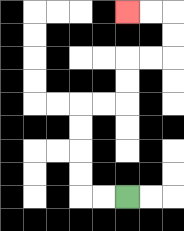{'start': '[5, 8]', 'end': '[5, 0]', 'path_directions': 'L,L,U,U,U,U,R,R,U,U,R,R,U,U,L,L', 'path_coordinates': '[[5, 8], [4, 8], [3, 8], [3, 7], [3, 6], [3, 5], [3, 4], [4, 4], [5, 4], [5, 3], [5, 2], [6, 2], [7, 2], [7, 1], [7, 0], [6, 0], [5, 0]]'}